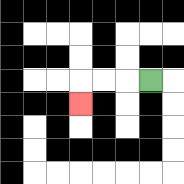{'start': '[6, 3]', 'end': '[3, 4]', 'path_directions': 'L,L,L,D', 'path_coordinates': '[[6, 3], [5, 3], [4, 3], [3, 3], [3, 4]]'}